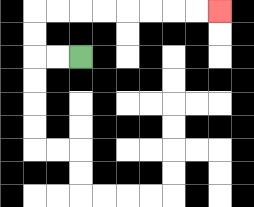{'start': '[3, 2]', 'end': '[9, 0]', 'path_directions': 'L,L,U,U,R,R,R,R,R,R,R,R', 'path_coordinates': '[[3, 2], [2, 2], [1, 2], [1, 1], [1, 0], [2, 0], [3, 0], [4, 0], [5, 0], [6, 0], [7, 0], [8, 0], [9, 0]]'}